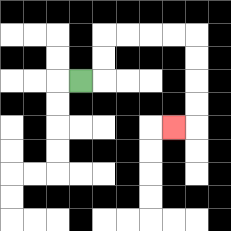{'start': '[3, 3]', 'end': '[7, 5]', 'path_directions': 'R,U,U,R,R,R,R,D,D,D,D,L', 'path_coordinates': '[[3, 3], [4, 3], [4, 2], [4, 1], [5, 1], [6, 1], [7, 1], [8, 1], [8, 2], [8, 3], [8, 4], [8, 5], [7, 5]]'}